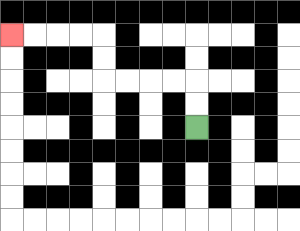{'start': '[8, 5]', 'end': '[0, 1]', 'path_directions': 'U,U,L,L,L,L,U,U,L,L,L,L', 'path_coordinates': '[[8, 5], [8, 4], [8, 3], [7, 3], [6, 3], [5, 3], [4, 3], [4, 2], [4, 1], [3, 1], [2, 1], [1, 1], [0, 1]]'}